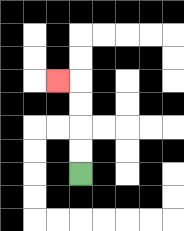{'start': '[3, 7]', 'end': '[2, 3]', 'path_directions': 'U,U,U,U,L', 'path_coordinates': '[[3, 7], [3, 6], [3, 5], [3, 4], [3, 3], [2, 3]]'}